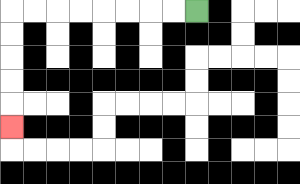{'start': '[8, 0]', 'end': '[0, 5]', 'path_directions': 'L,L,L,L,L,L,L,L,D,D,D,D,D', 'path_coordinates': '[[8, 0], [7, 0], [6, 0], [5, 0], [4, 0], [3, 0], [2, 0], [1, 0], [0, 0], [0, 1], [0, 2], [0, 3], [0, 4], [0, 5]]'}